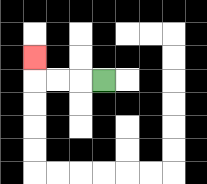{'start': '[4, 3]', 'end': '[1, 2]', 'path_directions': 'L,L,L,U', 'path_coordinates': '[[4, 3], [3, 3], [2, 3], [1, 3], [1, 2]]'}